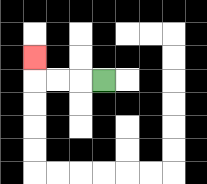{'start': '[4, 3]', 'end': '[1, 2]', 'path_directions': 'L,L,L,U', 'path_coordinates': '[[4, 3], [3, 3], [2, 3], [1, 3], [1, 2]]'}